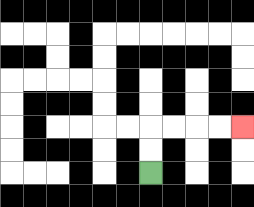{'start': '[6, 7]', 'end': '[10, 5]', 'path_directions': 'U,U,R,R,R,R', 'path_coordinates': '[[6, 7], [6, 6], [6, 5], [7, 5], [8, 5], [9, 5], [10, 5]]'}